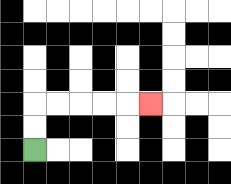{'start': '[1, 6]', 'end': '[6, 4]', 'path_directions': 'U,U,R,R,R,R,R', 'path_coordinates': '[[1, 6], [1, 5], [1, 4], [2, 4], [3, 4], [4, 4], [5, 4], [6, 4]]'}